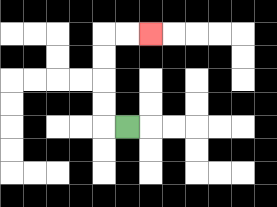{'start': '[5, 5]', 'end': '[6, 1]', 'path_directions': 'L,U,U,U,U,R,R', 'path_coordinates': '[[5, 5], [4, 5], [4, 4], [4, 3], [4, 2], [4, 1], [5, 1], [6, 1]]'}